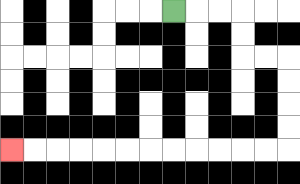{'start': '[7, 0]', 'end': '[0, 6]', 'path_directions': 'R,R,R,D,D,R,R,D,D,D,D,L,L,L,L,L,L,L,L,L,L,L,L', 'path_coordinates': '[[7, 0], [8, 0], [9, 0], [10, 0], [10, 1], [10, 2], [11, 2], [12, 2], [12, 3], [12, 4], [12, 5], [12, 6], [11, 6], [10, 6], [9, 6], [8, 6], [7, 6], [6, 6], [5, 6], [4, 6], [3, 6], [2, 6], [1, 6], [0, 6]]'}